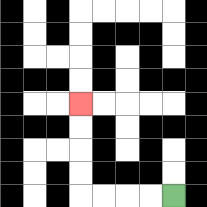{'start': '[7, 8]', 'end': '[3, 4]', 'path_directions': 'L,L,L,L,U,U,U,U', 'path_coordinates': '[[7, 8], [6, 8], [5, 8], [4, 8], [3, 8], [3, 7], [3, 6], [3, 5], [3, 4]]'}